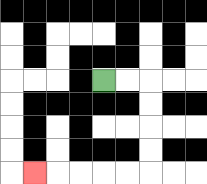{'start': '[4, 3]', 'end': '[1, 7]', 'path_directions': 'R,R,D,D,D,D,L,L,L,L,L', 'path_coordinates': '[[4, 3], [5, 3], [6, 3], [6, 4], [6, 5], [6, 6], [6, 7], [5, 7], [4, 7], [3, 7], [2, 7], [1, 7]]'}